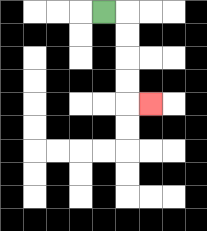{'start': '[4, 0]', 'end': '[6, 4]', 'path_directions': 'R,D,D,D,D,R', 'path_coordinates': '[[4, 0], [5, 0], [5, 1], [5, 2], [5, 3], [5, 4], [6, 4]]'}